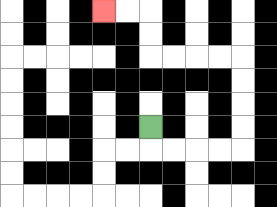{'start': '[6, 5]', 'end': '[4, 0]', 'path_directions': 'D,R,R,R,R,U,U,U,U,L,L,L,L,U,U,L,L', 'path_coordinates': '[[6, 5], [6, 6], [7, 6], [8, 6], [9, 6], [10, 6], [10, 5], [10, 4], [10, 3], [10, 2], [9, 2], [8, 2], [7, 2], [6, 2], [6, 1], [6, 0], [5, 0], [4, 0]]'}